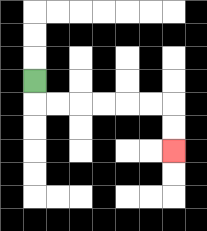{'start': '[1, 3]', 'end': '[7, 6]', 'path_directions': 'D,R,R,R,R,R,R,D,D', 'path_coordinates': '[[1, 3], [1, 4], [2, 4], [3, 4], [4, 4], [5, 4], [6, 4], [7, 4], [7, 5], [7, 6]]'}